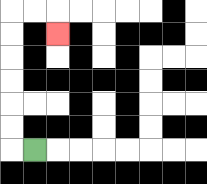{'start': '[1, 6]', 'end': '[2, 1]', 'path_directions': 'L,U,U,U,U,U,U,R,R,D', 'path_coordinates': '[[1, 6], [0, 6], [0, 5], [0, 4], [0, 3], [0, 2], [0, 1], [0, 0], [1, 0], [2, 0], [2, 1]]'}